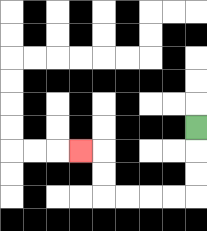{'start': '[8, 5]', 'end': '[3, 6]', 'path_directions': 'D,D,D,L,L,L,L,U,U,L', 'path_coordinates': '[[8, 5], [8, 6], [8, 7], [8, 8], [7, 8], [6, 8], [5, 8], [4, 8], [4, 7], [4, 6], [3, 6]]'}